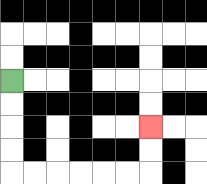{'start': '[0, 3]', 'end': '[6, 5]', 'path_directions': 'D,D,D,D,R,R,R,R,R,R,U,U', 'path_coordinates': '[[0, 3], [0, 4], [0, 5], [0, 6], [0, 7], [1, 7], [2, 7], [3, 7], [4, 7], [5, 7], [6, 7], [6, 6], [6, 5]]'}